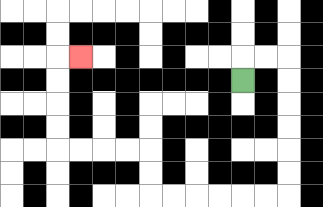{'start': '[10, 3]', 'end': '[3, 2]', 'path_directions': 'U,R,R,D,D,D,D,D,D,L,L,L,L,L,L,U,U,L,L,L,L,U,U,U,U,R', 'path_coordinates': '[[10, 3], [10, 2], [11, 2], [12, 2], [12, 3], [12, 4], [12, 5], [12, 6], [12, 7], [12, 8], [11, 8], [10, 8], [9, 8], [8, 8], [7, 8], [6, 8], [6, 7], [6, 6], [5, 6], [4, 6], [3, 6], [2, 6], [2, 5], [2, 4], [2, 3], [2, 2], [3, 2]]'}